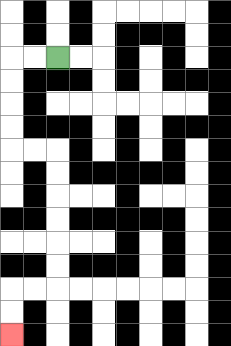{'start': '[2, 2]', 'end': '[0, 14]', 'path_directions': 'L,L,D,D,D,D,R,R,D,D,D,D,D,D,L,L,D,D', 'path_coordinates': '[[2, 2], [1, 2], [0, 2], [0, 3], [0, 4], [0, 5], [0, 6], [1, 6], [2, 6], [2, 7], [2, 8], [2, 9], [2, 10], [2, 11], [2, 12], [1, 12], [0, 12], [0, 13], [0, 14]]'}